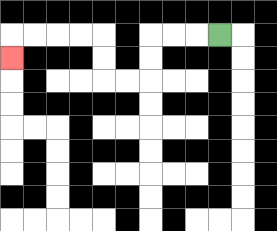{'start': '[9, 1]', 'end': '[0, 2]', 'path_directions': 'L,L,L,D,D,L,L,U,U,L,L,L,L,D', 'path_coordinates': '[[9, 1], [8, 1], [7, 1], [6, 1], [6, 2], [6, 3], [5, 3], [4, 3], [4, 2], [4, 1], [3, 1], [2, 1], [1, 1], [0, 1], [0, 2]]'}